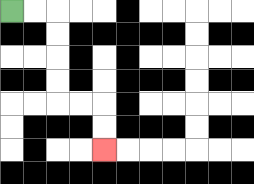{'start': '[0, 0]', 'end': '[4, 6]', 'path_directions': 'R,R,D,D,D,D,R,R,D,D', 'path_coordinates': '[[0, 0], [1, 0], [2, 0], [2, 1], [2, 2], [2, 3], [2, 4], [3, 4], [4, 4], [4, 5], [4, 6]]'}